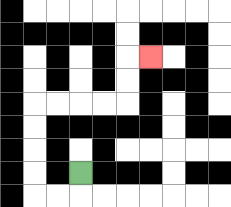{'start': '[3, 7]', 'end': '[6, 2]', 'path_directions': 'D,L,L,U,U,U,U,R,R,R,R,U,U,R', 'path_coordinates': '[[3, 7], [3, 8], [2, 8], [1, 8], [1, 7], [1, 6], [1, 5], [1, 4], [2, 4], [3, 4], [4, 4], [5, 4], [5, 3], [5, 2], [6, 2]]'}